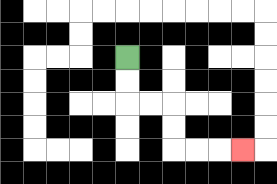{'start': '[5, 2]', 'end': '[10, 6]', 'path_directions': 'D,D,R,R,D,D,R,R,R', 'path_coordinates': '[[5, 2], [5, 3], [5, 4], [6, 4], [7, 4], [7, 5], [7, 6], [8, 6], [9, 6], [10, 6]]'}